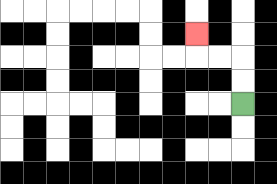{'start': '[10, 4]', 'end': '[8, 1]', 'path_directions': 'U,U,L,L,U', 'path_coordinates': '[[10, 4], [10, 3], [10, 2], [9, 2], [8, 2], [8, 1]]'}